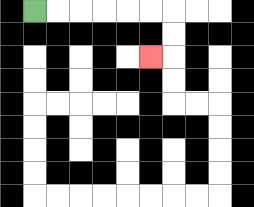{'start': '[1, 0]', 'end': '[6, 2]', 'path_directions': 'R,R,R,R,R,R,D,D,L', 'path_coordinates': '[[1, 0], [2, 0], [3, 0], [4, 0], [5, 0], [6, 0], [7, 0], [7, 1], [7, 2], [6, 2]]'}